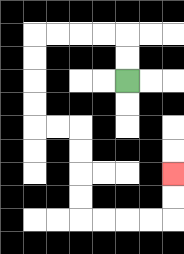{'start': '[5, 3]', 'end': '[7, 7]', 'path_directions': 'U,U,L,L,L,L,D,D,D,D,R,R,D,D,D,D,R,R,R,R,U,U', 'path_coordinates': '[[5, 3], [5, 2], [5, 1], [4, 1], [3, 1], [2, 1], [1, 1], [1, 2], [1, 3], [1, 4], [1, 5], [2, 5], [3, 5], [3, 6], [3, 7], [3, 8], [3, 9], [4, 9], [5, 9], [6, 9], [7, 9], [7, 8], [7, 7]]'}